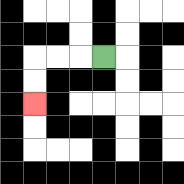{'start': '[4, 2]', 'end': '[1, 4]', 'path_directions': 'L,L,L,D,D', 'path_coordinates': '[[4, 2], [3, 2], [2, 2], [1, 2], [1, 3], [1, 4]]'}